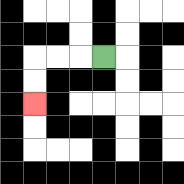{'start': '[4, 2]', 'end': '[1, 4]', 'path_directions': 'L,L,L,D,D', 'path_coordinates': '[[4, 2], [3, 2], [2, 2], [1, 2], [1, 3], [1, 4]]'}